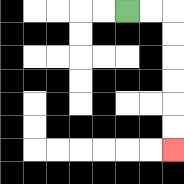{'start': '[5, 0]', 'end': '[7, 6]', 'path_directions': 'R,R,D,D,D,D,D,D', 'path_coordinates': '[[5, 0], [6, 0], [7, 0], [7, 1], [7, 2], [7, 3], [7, 4], [7, 5], [7, 6]]'}